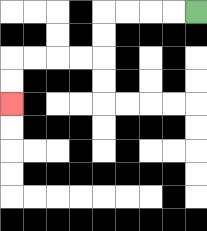{'start': '[8, 0]', 'end': '[0, 4]', 'path_directions': 'L,L,L,L,D,D,L,L,L,L,D,D', 'path_coordinates': '[[8, 0], [7, 0], [6, 0], [5, 0], [4, 0], [4, 1], [4, 2], [3, 2], [2, 2], [1, 2], [0, 2], [0, 3], [0, 4]]'}